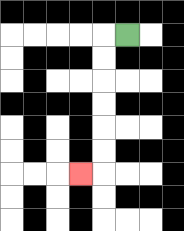{'start': '[5, 1]', 'end': '[3, 7]', 'path_directions': 'L,D,D,D,D,D,D,L', 'path_coordinates': '[[5, 1], [4, 1], [4, 2], [4, 3], [4, 4], [4, 5], [4, 6], [4, 7], [3, 7]]'}